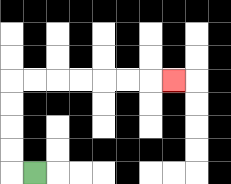{'start': '[1, 7]', 'end': '[7, 3]', 'path_directions': 'L,U,U,U,U,R,R,R,R,R,R,R', 'path_coordinates': '[[1, 7], [0, 7], [0, 6], [0, 5], [0, 4], [0, 3], [1, 3], [2, 3], [3, 3], [4, 3], [5, 3], [6, 3], [7, 3]]'}